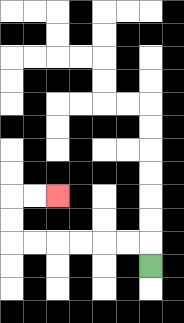{'start': '[6, 11]', 'end': '[2, 8]', 'path_directions': 'U,L,L,L,L,L,L,U,U,R,R', 'path_coordinates': '[[6, 11], [6, 10], [5, 10], [4, 10], [3, 10], [2, 10], [1, 10], [0, 10], [0, 9], [0, 8], [1, 8], [2, 8]]'}